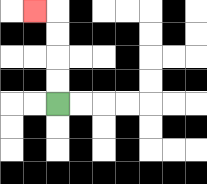{'start': '[2, 4]', 'end': '[1, 0]', 'path_directions': 'U,U,U,U,L', 'path_coordinates': '[[2, 4], [2, 3], [2, 2], [2, 1], [2, 0], [1, 0]]'}